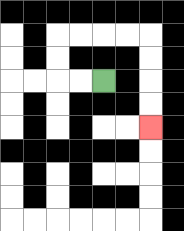{'start': '[4, 3]', 'end': '[6, 5]', 'path_directions': 'L,L,U,U,R,R,R,R,D,D,D,D', 'path_coordinates': '[[4, 3], [3, 3], [2, 3], [2, 2], [2, 1], [3, 1], [4, 1], [5, 1], [6, 1], [6, 2], [6, 3], [6, 4], [6, 5]]'}